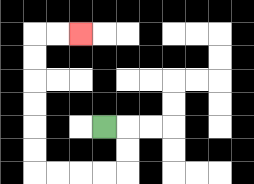{'start': '[4, 5]', 'end': '[3, 1]', 'path_directions': 'R,D,D,L,L,L,L,U,U,U,U,U,U,R,R', 'path_coordinates': '[[4, 5], [5, 5], [5, 6], [5, 7], [4, 7], [3, 7], [2, 7], [1, 7], [1, 6], [1, 5], [1, 4], [1, 3], [1, 2], [1, 1], [2, 1], [3, 1]]'}